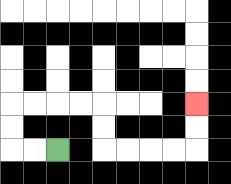{'start': '[2, 6]', 'end': '[8, 4]', 'path_directions': 'L,L,U,U,R,R,R,R,D,D,R,R,R,R,U,U', 'path_coordinates': '[[2, 6], [1, 6], [0, 6], [0, 5], [0, 4], [1, 4], [2, 4], [3, 4], [4, 4], [4, 5], [4, 6], [5, 6], [6, 6], [7, 6], [8, 6], [8, 5], [8, 4]]'}